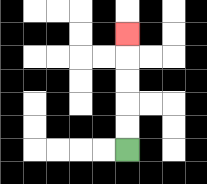{'start': '[5, 6]', 'end': '[5, 1]', 'path_directions': 'U,U,U,U,U', 'path_coordinates': '[[5, 6], [5, 5], [5, 4], [5, 3], [5, 2], [5, 1]]'}